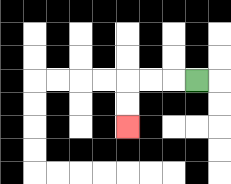{'start': '[8, 3]', 'end': '[5, 5]', 'path_directions': 'L,L,L,D,D', 'path_coordinates': '[[8, 3], [7, 3], [6, 3], [5, 3], [5, 4], [5, 5]]'}